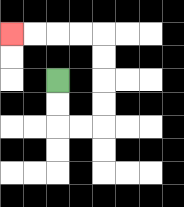{'start': '[2, 3]', 'end': '[0, 1]', 'path_directions': 'D,D,R,R,U,U,U,U,L,L,L,L', 'path_coordinates': '[[2, 3], [2, 4], [2, 5], [3, 5], [4, 5], [4, 4], [4, 3], [4, 2], [4, 1], [3, 1], [2, 1], [1, 1], [0, 1]]'}